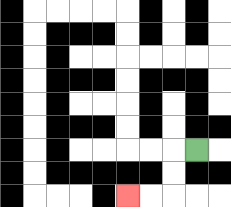{'start': '[8, 6]', 'end': '[5, 8]', 'path_directions': 'L,D,D,L,L', 'path_coordinates': '[[8, 6], [7, 6], [7, 7], [7, 8], [6, 8], [5, 8]]'}